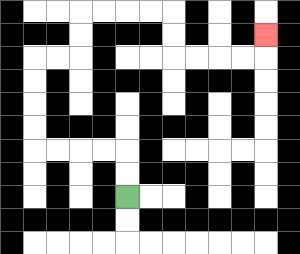{'start': '[5, 8]', 'end': '[11, 1]', 'path_directions': 'U,U,L,L,L,L,U,U,U,U,R,R,U,U,R,R,R,R,D,D,R,R,R,R,U', 'path_coordinates': '[[5, 8], [5, 7], [5, 6], [4, 6], [3, 6], [2, 6], [1, 6], [1, 5], [1, 4], [1, 3], [1, 2], [2, 2], [3, 2], [3, 1], [3, 0], [4, 0], [5, 0], [6, 0], [7, 0], [7, 1], [7, 2], [8, 2], [9, 2], [10, 2], [11, 2], [11, 1]]'}